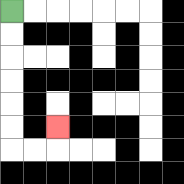{'start': '[0, 0]', 'end': '[2, 5]', 'path_directions': 'D,D,D,D,D,D,R,R,U', 'path_coordinates': '[[0, 0], [0, 1], [0, 2], [0, 3], [0, 4], [0, 5], [0, 6], [1, 6], [2, 6], [2, 5]]'}